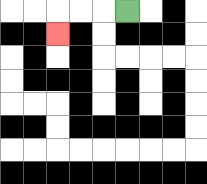{'start': '[5, 0]', 'end': '[2, 1]', 'path_directions': 'L,L,L,D', 'path_coordinates': '[[5, 0], [4, 0], [3, 0], [2, 0], [2, 1]]'}